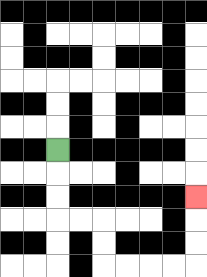{'start': '[2, 6]', 'end': '[8, 8]', 'path_directions': 'D,D,D,R,R,D,D,R,R,R,R,U,U,U', 'path_coordinates': '[[2, 6], [2, 7], [2, 8], [2, 9], [3, 9], [4, 9], [4, 10], [4, 11], [5, 11], [6, 11], [7, 11], [8, 11], [8, 10], [8, 9], [8, 8]]'}